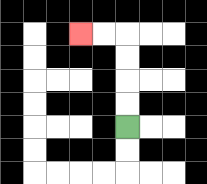{'start': '[5, 5]', 'end': '[3, 1]', 'path_directions': 'U,U,U,U,L,L', 'path_coordinates': '[[5, 5], [5, 4], [5, 3], [5, 2], [5, 1], [4, 1], [3, 1]]'}